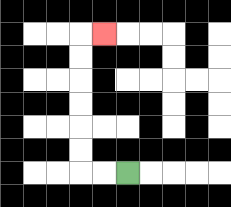{'start': '[5, 7]', 'end': '[4, 1]', 'path_directions': 'L,L,U,U,U,U,U,U,R', 'path_coordinates': '[[5, 7], [4, 7], [3, 7], [3, 6], [3, 5], [3, 4], [3, 3], [3, 2], [3, 1], [4, 1]]'}